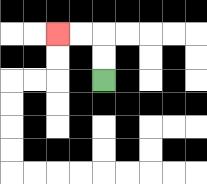{'start': '[4, 3]', 'end': '[2, 1]', 'path_directions': 'U,U,L,L', 'path_coordinates': '[[4, 3], [4, 2], [4, 1], [3, 1], [2, 1]]'}